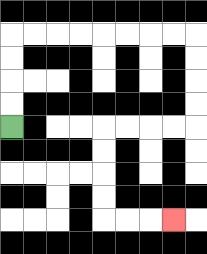{'start': '[0, 5]', 'end': '[7, 9]', 'path_directions': 'U,U,U,U,R,R,R,R,R,R,R,R,D,D,D,D,L,L,L,L,D,D,D,D,R,R,R', 'path_coordinates': '[[0, 5], [0, 4], [0, 3], [0, 2], [0, 1], [1, 1], [2, 1], [3, 1], [4, 1], [5, 1], [6, 1], [7, 1], [8, 1], [8, 2], [8, 3], [8, 4], [8, 5], [7, 5], [6, 5], [5, 5], [4, 5], [4, 6], [4, 7], [4, 8], [4, 9], [5, 9], [6, 9], [7, 9]]'}